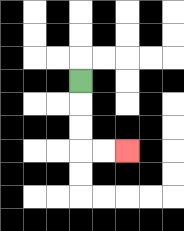{'start': '[3, 3]', 'end': '[5, 6]', 'path_directions': 'D,D,D,R,R', 'path_coordinates': '[[3, 3], [3, 4], [3, 5], [3, 6], [4, 6], [5, 6]]'}